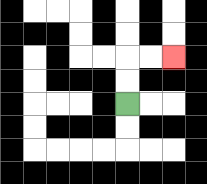{'start': '[5, 4]', 'end': '[7, 2]', 'path_directions': 'U,U,R,R', 'path_coordinates': '[[5, 4], [5, 3], [5, 2], [6, 2], [7, 2]]'}